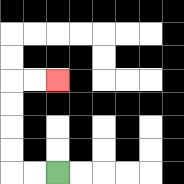{'start': '[2, 7]', 'end': '[2, 3]', 'path_directions': 'L,L,U,U,U,U,R,R', 'path_coordinates': '[[2, 7], [1, 7], [0, 7], [0, 6], [0, 5], [0, 4], [0, 3], [1, 3], [2, 3]]'}